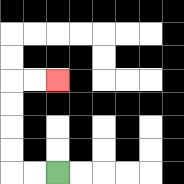{'start': '[2, 7]', 'end': '[2, 3]', 'path_directions': 'L,L,U,U,U,U,R,R', 'path_coordinates': '[[2, 7], [1, 7], [0, 7], [0, 6], [0, 5], [0, 4], [0, 3], [1, 3], [2, 3]]'}